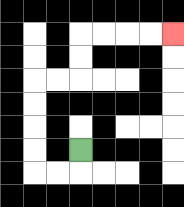{'start': '[3, 6]', 'end': '[7, 1]', 'path_directions': 'D,L,L,U,U,U,U,R,R,U,U,R,R,R,R', 'path_coordinates': '[[3, 6], [3, 7], [2, 7], [1, 7], [1, 6], [1, 5], [1, 4], [1, 3], [2, 3], [3, 3], [3, 2], [3, 1], [4, 1], [5, 1], [6, 1], [7, 1]]'}